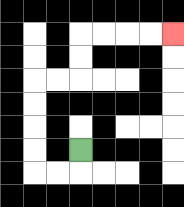{'start': '[3, 6]', 'end': '[7, 1]', 'path_directions': 'D,L,L,U,U,U,U,R,R,U,U,R,R,R,R', 'path_coordinates': '[[3, 6], [3, 7], [2, 7], [1, 7], [1, 6], [1, 5], [1, 4], [1, 3], [2, 3], [3, 3], [3, 2], [3, 1], [4, 1], [5, 1], [6, 1], [7, 1]]'}